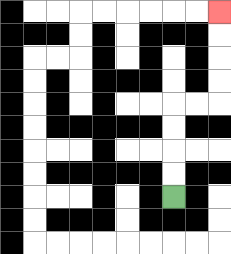{'start': '[7, 8]', 'end': '[9, 0]', 'path_directions': 'U,U,U,U,R,R,U,U,U,U', 'path_coordinates': '[[7, 8], [7, 7], [7, 6], [7, 5], [7, 4], [8, 4], [9, 4], [9, 3], [9, 2], [9, 1], [9, 0]]'}